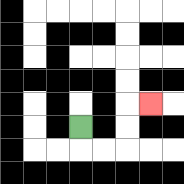{'start': '[3, 5]', 'end': '[6, 4]', 'path_directions': 'D,R,R,U,U,R', 'path_coordinates': '[[3, 5], [3, 6], [4, 6], [5, 6], [5, 5], [5, 4], [6, 4]]'}